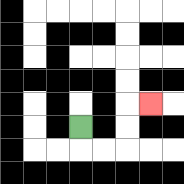{'start': '[3, 5]', 'end': '[6, 4]', 'path_directions': 'D,R,R,U,U,R', 'path_coordinates': '[[3, 5], [3, 6], [4, 6], [5, 6], [5, 5], [5, 4], [6, 4]]'}